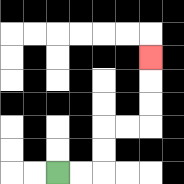{'start': '[2, 7]', 'end': '[6, 2]', 'path_directions': 'R,R,U,U,R,R,U,U,U', 'path_coordinates': '[[2, 7], [3, 7], [4, 7], [4, 6], [4, 5], [5, 5], [6, 5], [6, 4], [6, 3], [6, 2]]'}